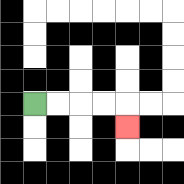{'start': '[1, 4]', 'end': '[5, 5]', 'path_directions': 'R,R,R,R,D', 'path_coordinates': '[[1, 4], [2, 4], [3, 4], [4, 4], [5, 4], [5, 5]]'}